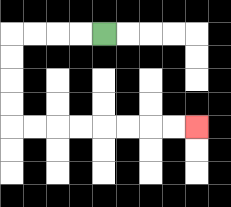{'start': '[4, 1]', 'end': '[8, 5]', 'path_directions': 'L,L,L,L,D,D,D,D,R,R,R,R,R,R,R,R', 'path_coordinates': '[[4, 1], [3, 1], [2, 1], [1, 1], [0, 1], [0, 2], [0, 3], [0, 4], [0, 5], [1, 5], [2, 5], [3, 5], [4, 5], [5, 5], [6, 5], [7, 5], [8, 5]]'}